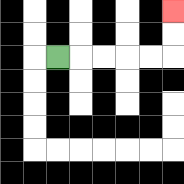{'start': '[2, 2]', 'end': '[7, 0]', 'path_directions': 'R,R,R,R,R,U,U', 'path_coordinates': '[[2, 2], [3, 2], [4, 2], [5, 2], [6, 2], [7, 2], [7, 1], [7, 0]]'}